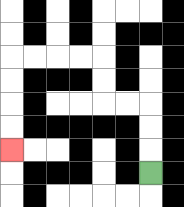{'start': '[6, 7]', 'end': '[0, 6]', 'path_directions': 'U,U,U,L,L,U,U,L,L,L,L,D,D,D,D', 'path_coordinates': '[[6, 7], [6, 6], [6, 5], [6, 4], [5, 4], [4, 4], [4, 3], [4, 2], [3, 2], [2, 2], [1, 2], [0, 2], [0, 3], [0, 4], [0, 5], [0, 6]]'}